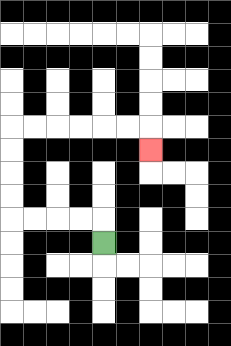{'start': '[4, 10]', 'end': '[6, 6]', 'path_directions': 'U,L,L,L,L,U,U,U,U,R,R,R,R,R,R,D', 'path_coordinates': '[[4, 10], [4, 9], [3, 9], [2, 9], [1, 9], [0, 9], [0, 8], [0, 7], [0, 6], [0, 5], [1, 5], [2, 5], [3, 5], [4, 5], [5, 5], [6, 5], [6, 6]]'}